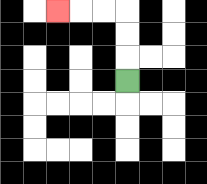{'start': '[5, 3]', 'end': '[2, 0]', 'path_directions': 'U,U,U,L,L,L', 'path_coordinates': '[[5, 3], [5, 2], [5, 1], [5, 0], [4, 0], [3, 0], [2, 0]]'}